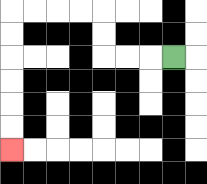{'start': '[7, 2]', 'end': '[0, 6]', 'path_directions': 'L,L,L,U,U,L,L,L,L,D,D,D,D,D,D', 'path_coordinates': '[[7, 2], [6, 2], [5, 2], [4, 2], [4, 1], [4, 0], [3, 0], [2, 0], [1, 0], [0, 0], [0, 1], [0, 2], [0, 3], [0, 4], [0, 5], [0, 6]]'}